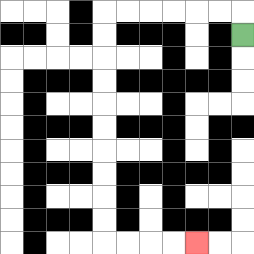{'start': '[10, 1]', 'end': '[8, 10]', 'path_directions': 'U,L,L,L,L,L,L,D,D,D,D,D,D,D,D,D,D,R,R,R,R', 'path_coordinates': '[[10, 1], [10, 0], [9, 0], [8, 0], [7, 0], [6, 0], [5, 0], [4, 0], [4, 1], [4, 2], [4, 3], [4, 4], [4, 5], [4, 6], [4, 7], [4, 8], [4, 9], [4, 10], [5, 10], [6, 10], [7, 10], [8, 10]]'}